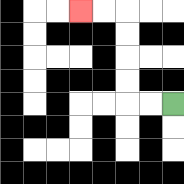{'start': '[7, 4]', 'end': '[3, 0]', 'path_directions': 'L,L,U,U,U,U,L,L', 'path_coordinates': '[[7, 4], [6, 4], [5, 4], [5, 3], [5, 2], [5, 1], [5, 0], [4, 0], [3, 0]]'}